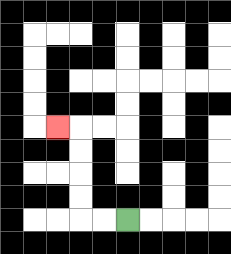{'start': '[5, 9]', 'end': '[2, 5]', 'path_directions': 'L,L,U,U,U,U,L', 'path_coordinates': '[[5, 9], [4, 9], [3, 9], [3, 8], [3, 7], [3, 6], [3, 5], [2, 5]]'}